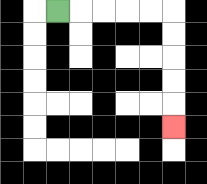{'start': '[2, 0]', 'end': '[7, 5]', 'path_directions': 'R,R,R,R,R,D,D,D,D,D', 'path_coordinates': '[[2, 0], [3, 0], [4, 0], [5, 0], [6, 0], [7, 0], [7, 1], [7, 2], [7, 3], [7, 4], [7, 5]]'}